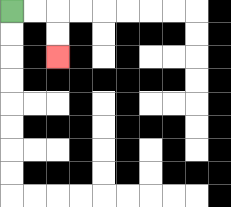{'start': '[0, 0]', 'end': '[2, 2]', 'path_directions': 'R,R,D,D', 'path_coordinates': '[[0, 0], [1, 0], [2, 0], [2, 1], [2, 2]]'}